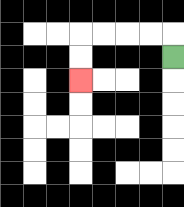{'start': '[7, 2]', 'end': '[3, 3]', 'path_directions': 'U,L,L,L,L,D,D', 'path_coordinates': '[[7, 2], [7, 1], [6, 1], [5, 1], [4, 1], [3, 1], [3, 2], [3, 3]]'}